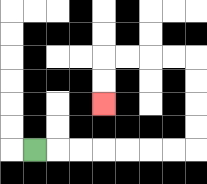{'start': '[1, 6]', 'end': '[4, 4]', 'path_directions': 'R,R,R,R,R,R,R,U,U,U,U,L,L,L,L,D,D', 'path_coordinates': '[[1, 6], [2, 6], [3, 6], [4, 6], [5, 6], [6, 6], [7, 6], [8, 6], [8, 5], [8, 4], [8, 3], [8, 2], [7, 2], [6, 2], [5, 2], [4, 2], [4, 3], [4, 4]]'}